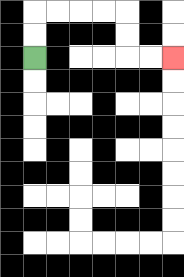{'start': '[1, 2]', 'end': '[7, 2]', 'path_directions': 'U,U,R,R,R,R,D,D,R,R', 'path_coordinates': '[[1, 2], [1, 1], [1, 0], [2, 0], [3, 0], [4, 0], [5, 0], [5, 1], [5, 2], [6, 2], [7, 2]]'}